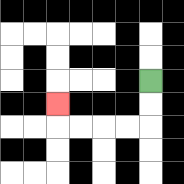{'start': '[6, 3]', 'end': '[2, 4]', 'path_directions': 'D,D,L,L,L,L,U', 'path_coordinates': '[[6, 3], [6, 4], [6, 5], [5, 5], [4, 5], [3, 5], [2, 5], [2, 4]]'}